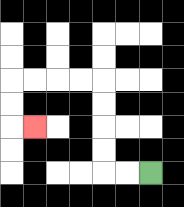{'start': '[6, 7]', 'end': '[1, 5]', 'path_directions': 'L,L,U,U,U,U,L,L,L,L,D,D,R', 'path_coordinates': '[[6, 7], [5, 7], [4, 7], [4, 6], [4, 5], [4, 4], [4, 3], [3, 3], [2, 3], [1, 3], [0, 3], [0, 4], [0, 5], [1, 5]]'}